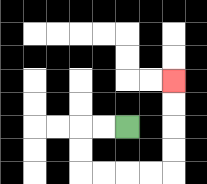{'start': '[5, 5]', 'end': '[7, 3]', 'path_directions': 'L,L,D,D,R,R,R,R,U,U,U,U', 'path_coordinates': '[[5, 5], [4, 5], [3, 5], [3, 6], [3, 7], [4, 7], [5, 7], [6, 7], [7, 7], [7, 6], [7, 5], [7, 4], [7, 3]]'}